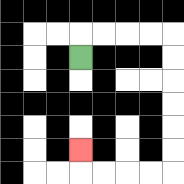{'start': '[3, 2]', 'end': '[3, 6]', 'path_directions': 'U,R,R,R,R,D,D,D,D,D,D,L,L,L,L,U', 'path_coordinates': '[[3, 2], [3, 1], [4, 1], [5, 1], [6, 1], [7, 1], [7, 2], [7, 3], [7, 4], [7, 5], [7, 6], [7, 7], [6, 7], [5, 7], [4, 7], [3, 7], [3, 6]]'}